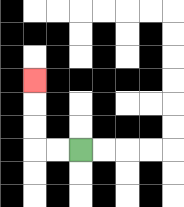{'start': '[3, 6]', 'end': '[1, 3]', 'path_directions': 'L,L,U,U,U', 'path_coordinates': '[[3, 6], [2, 6], [1, 6], [1, 5], [1, 4], [1, 3]]'}